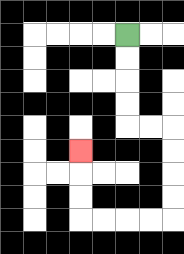{'start': '[5, 1]', 'end': '[3, 6]', 'path_directions': 'D,D,D,D,R,R,D,D,D,D,L,L,L,L,U,U,U', 'path_coordinates': '[[5, 1], [5, 2], [5, 3], [5, 4], [5, 5], [6, 5], [7, 5], [7, 6], [7, 7], [7, 8], [7, 9], [6, 9], [5, 9], [4, 9], [3, 9], [3, 8], [3, 7], [3, 6]]'}